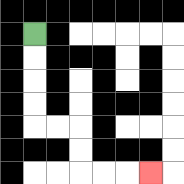{'start': '[1, 1]', 'end': '[6, 7]', 'path_directions': 'D,D,D,D,R,R,D,D,R,R,R', 'path_coordinates': '[[1, 1], [1, 2], [1, 3], [1, 4], [1, 5], [2, 5], [3, 5], [3, 6], [3, 7], [4, 7], [5, 7], [6, 7]]'}